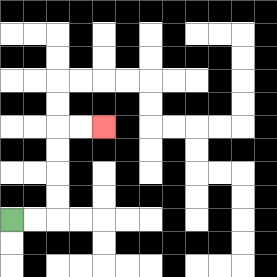{'start': '[0, 9]', 'end': '[4, 5]', 'path_directions': 'R,R,U,U,U,U,R,R', 'path_coordinates': '[[0, 9], [1, 9], [2, 9], [2, 8], [2, 7], [2, 6], [2, 5], [3, 5], [4, 5]]'}